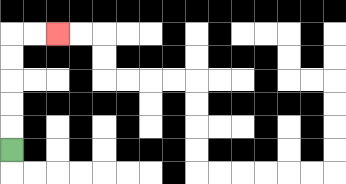{'start': '[0, 6]', 'end': '[2, 1]', 'path_directions': 'U,U,U,U,U,R,R', 'path_coordinates': '[[0, 6], [0, 5], [0, 4], [0, 3], [0, 2], [0, 1], [1, 1], [2, 1]]'}